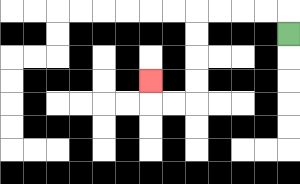{'start': '[12, 1]', 'end': '[6, 3]', 'path_directions': 'U,L,L,L,L,D,D,D,D,L,L,U', 'path_coordinates': '[[12, 1], [12, 0], [11, 0], [10, 0], [9, 0], [8, 0], [8, 1], [8, 2], [8, 3], [8, 4], [7, 4], [6, 4], [6, 3]]'}